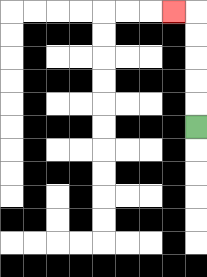{'start': '[8, 5]', 'end': '[7, 0]', 'path_directions': 'U,U,U,U,U,L', 'path_coordinates': '[[8, 5], [8, 4], [8, 3], [8, 2], [8, 1], [8, 0], [7, 0]]'}